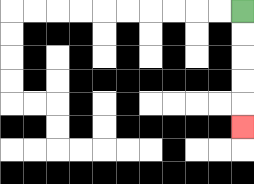{'start': '[10, 0]', 'end': '[10, 5]', 'path_directions': 'D,D,D,D,D', 'path_coordinates': '[[10, 0], [10, 1], [10, 2], [10, 3], [10, 4], [10, 5]]'}